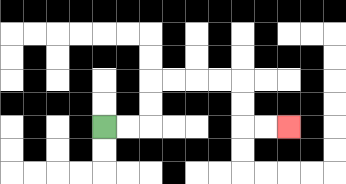{'start': '[4, 5]', 'end': '[12, 5]', 'path_directions': 'R,R,U,U,R,R,R,R,D,D,R,R', 'path_coordinates': '[[4, 5], [5, 5], [6, 5], [6, 4], [6, 3], [7, 3], [8, 3], [9, 3], [10, 3], [10, 4], [10, 5], [11, 5], [12, 5]]'}